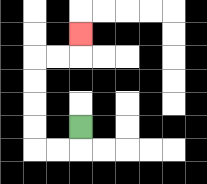{'start': '[3, 5]', 'end': '[3, 1]', 'path_directions': 'D,L,L,U,U,U,U,R,R,U', 'path_coordinates': '[[3, 5], [3, 6], [2, 6], [1, 6], [1, 5], [1, 4], [1, 3], [1, 2], [2, 2], [3, 2], [3, 1]]'}